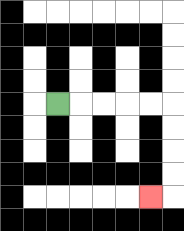{'start': '[2, 4]', 'end': '[6, 8]', 'path_directions': 'R,R,R,R,R,D,D,D,D,L', 'path_coordinates': '[[2, 4], [3, 4], [4, 4], [5, 4], [6, 4], [7, 4], [7, 5], [7, 6], [7, 7], [7, 8], [6, 8]]'}